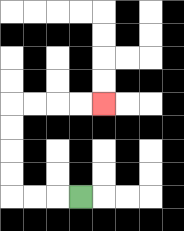{'start': '[3, 8]', 'end': '[4, 4]', 'path_directions': 'L,L,L,U,U,U,U,R,R,R,R', 'path_coordinates': '[[3, 8], [2, 8], [1, 8], [0, 8], [0, 7], [0, 6], [0, 5], [0, 4], [1, 4], [2, 4], [3, 4], [4, 4]]'}